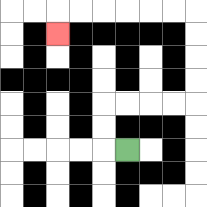{'start': '[5, 6]', 'end': '[2, 1]', 'path_directions': 'L,U,U,R,R,R,R,U,U,U,U,L,L,L,L,L,L,D', 'path_coordinates': '[[5, 6], [4, 6], [4, 5], [4, 4], [5, 4], [6, 4], [7, 4], [8, 4], [8, 3], [8, 2], [8, 1], [8, 0], [7, 0], [6, 0], [5, 0], [4, 0], [3, 0], [2, 0], [2, 1]]'}